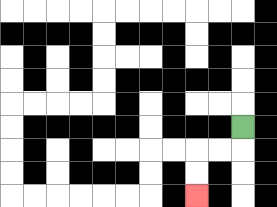{'start': '[10, 5]', 'end': '[8, 8]', 'path_directions': 'D,L,L,D,D', 'path_coordinates': '[[10, 5], [10, 6], [9, 6], [8, 6], [8, 7], [8, 8]]'}